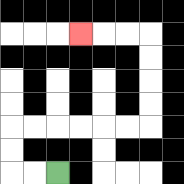{'start': '[2, 7]', 'end': '[3, 1]', 'path_directions': 'L,L,U,U,R,R,R,R,R,R,U,U,U,U,L,L,L', 'path_coordinates': '[[2, 7], [1, 7], [0, 7], [0, 6], [0, 5], [1, 5], [2, 5], [3, 5], [4, 5], [5, 5], [6, 5], [6, 4], [6, 3], [6, 2], [6, 1], [5, 1], [4, 1], [3, 1]]'}